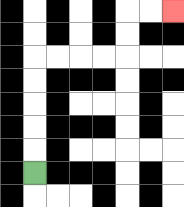{'start': '[1, 7]', 'end': '[7, 0]', 'path_directions': 'U,U,U,U,U,R,R,R,R,U,U,R,R', 'path_coordinates': '[[1, 7], [1, 6], [1, 5], [1, 4], [1, 3], [1, 2], [2, 2], [3, 2], [4, 2], [5, 2], [5, 1], [5, 0], [6, 0], [7, 0]]'}